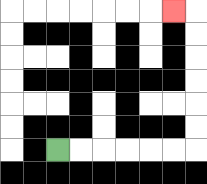{'start': '[2, 6]', 'end': '[7, 0]', 'path_directions': 'R,R,R,R,R,R,U,U,U,U,U,U,L', 'path_coordinates': '[[2, 6], [3, 6], [4, 6], [5, 6], [6, 6], [7, 6], [8, 6], [8, 5], [8, 4], [8, 3], [8, 2], [8, 1], [8, 0], [7, 0]]'}